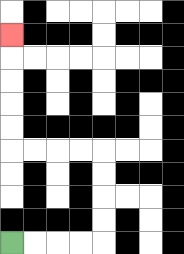{'start': '[0, 10]', 'end': '[0, 1]', 'path_directions': 'R,R,R,R,U,U,U,U,L,L,L,L,U,U,U,U,U', 'path_coordinates': '[[0, 10], [1, 10], [2, 10], [3, 10], [4, 10], [4, 9], [4, 8], [4, 7], [4, 6], [3, 6], [2, 6], [1, 6], [0, 6], [0, 5], [0, 4], [0, 3], [0, 2], [0, 1]]'}